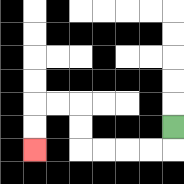{'start': '[7, 5]', 'end': '[1, 6]', 'path_directions': 'D,L,L,L,L,U,U,L,L,D,D', 'path_coordinates': '[[7, 5], [7, 6], [6, 6], [5, 6], [4, 6], [3, 6], [3, 5], [3, 4], [2, 4], [1, 4], [1, 5], [1, 6]]'}